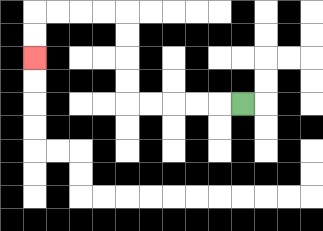{'start': '[10, 4]', 'end': '[1, 2]', 'path_directions': 'L,L,L,L,L,U,U,U,U,L,L,L,L,D,D', 'path_coordinates': '[[10, 4], [9, 4], [8, 4], [7, 4], [6, 4], [5, 4], [5, 3], [5, 2], [5, 1], [5, 0], [4, 0], [3, 0], [2, 0], [1, 0], [1, 1], [1, 2]]'}